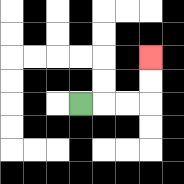{'start': '[3, 4]', 'end': '[6, 2]', 'path_directions': 'R,R,R,U,U', 'path_coordinates': '[[3, 4], [4, 4], [5, 4], [6, 4], [6, 3], [6, 2]]'}